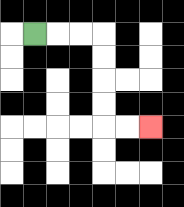{'start': '[1, 1]', 'end': '[6, 5]', 'path_directions': 'R,R,R,D,D,D,D,R,R', 'path_coordinates': '[[1, 1], [2, 1], [3, 1], [4, 1], [4, 2], [4, 3], [4, 4], [4, 5], [5, 5], [6, 5]]'}